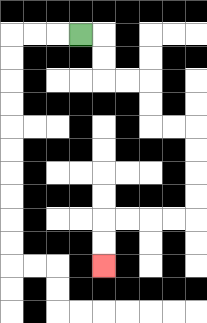{'start': '[3, 1]', 'end': '[4, 11]', 'path_directions': 'R,D,D,R,R,D,D,R,R,D,D,D,D,L,L,L,L,D,D', 'path_coordinates': '[[3, 1], [4, 1], [4, 2], [4, 3], [5, 3], [6, 3], [6, 4], [6, 5], [7, 5], [8, 5], [8, 6], [8, 7], [8, 8], [8, 9], [7, 9], [6, 9], [5, 9], [4, 9], [4, 10], [4, 11]]'}